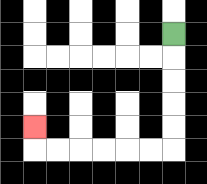{'start': '[7, 1]', 'end': '[1, 5]', 'path_directions': 'D,D,D,D,D,L,L,L,L,L,L,U', 'path_coordinates': '[[7, 1], [7, 2], [7, 3], [7, 4], [7, 5], [7, 6], [6, 6], [5, 6], [4, 6], [3, 6], [2, 6], [1, 6], [1, 5]]'}